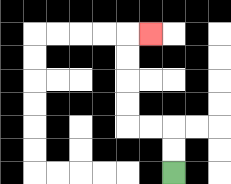{'start': '[7, 7]', 'end': '[6, 1]', 'path_directions': 'U,U,L,L,U,U,U,U,R', 'path_coordinates': '[[7, 7], [7, 6], [7, 5], [6, 5], [5, 5], [5, 4], [5, 3], [5, 2], [5, 1], [6, 1]]'}